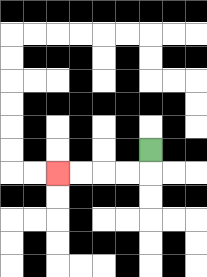{'start': '[6, 6]', 'end': '[2, 7]', 'path_directions': 'D,L,L,L,L', 'path_coordinates': '[[6, 6], [6, 7], [5, 7], [4, 7], [3, 7], [2, 7]]'}